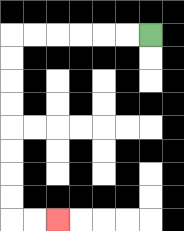{'start': '[6, 1]', 'end': '[2, 9]', 'path_directions': 'L,L,L,L,L,L,D,D,D,D,D,D,D,D,R,R', 'path_coordinates': '[[6, 1], [5, 1], [4, 1], [3, 1], [2, 1], [1, 1], [0, 1], [0, 2], [0, 3], [0, 4], [0, 5], [0, 6], [0, 7], [0, 8], [0, 9], [1, 9], [2, 9]]'}